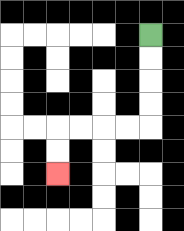{'start': '[6, 1]', 'end': '[2, 7]', 'path_directions': 'D,D,D,D,L,L,L,L,D,D', 'path_coordinates': '[[6, 1], [6, 2], [6, 3], [6, 4], [6, 5], [5, 5], [4, 5], [3, 5], [2, 5], [2, 6], [2, 7]]'}